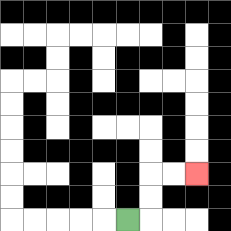{'start': '[5, 9]', 'end': '[8, 7]', 'path_directions': 'R,U,U,R,R', 'path_coordinates': '[[5, 9], [6, 9], [6, 8], [6, 7], [7, 7], [8, 7]]'}